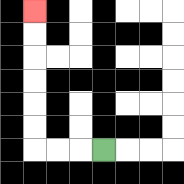{'start': '[4, 6]', 'end': '[1, 0]', 'path_directions': 'L,L,L,U,U,U,U,U,U', 'path_coordinates': '[[4, 6], [3, 6], [2, 6], [1, 6], [1, 5], [1, 4], [1, 3], [1, 2], [1, 1], [1, 0]]'}